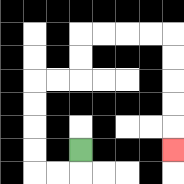{'start': '[3, 6]', 'end': '[7, 6]', 'path_directions': 'D,L,L,U,U,U,U,R,R,U,U,R,R,R,R,D,D,D,D,D', 'path_coordinates': '[[3, 6], [3, 7], [2, 7], [1, 7], [1, 6], [1, 5], [1, 4], [1, 3], [2, 3], [3, 3], [3, 2], [3, 1], [4, 1], [5, 1], [6, 1], [7, 1], [7, 2], [7, 3], [7, 4], [7, 5], [7, 6]]'}